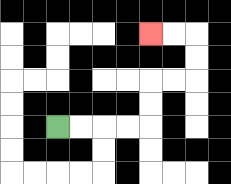{'start': '[2, 5]', 'end': '[6, 1]', 'path_directions': 'R,R,R,R,U,U,R,R,U,U,L,L', 'path_coordinates': '[[2, 5], [3, 5], [4, 5], [5, 5], [6, 5], [6, 4], [6, 3], [7, 3], [8, 3], [8, 2], [8, 1], [7, 1], [6, 1]]'}